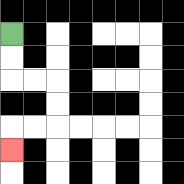{'start': '[0, 1]', 'end': '[0, 6]', 'path_directions': 'D,D,R,R,D,D,L,L,D', 'path_coordinates': '[[0, 1], [0, 2], [0, 3], [1, 3], [2, 3], [2, 4], [2, 5], [1, 5], [0, 5], [0, 6]]'}